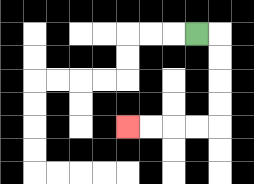{'start': '[8, 1]', 'end': '[5, 5]', 'path_directions': 'R,D,D,D,D,L,L,L,L', 'path_coordinates': '[[8, 1], [9, 1], [9, 2], [9, 3], [9, 4], [9, 5], [8, 5], [7, 5], [6, 5], [5, 5]]'}